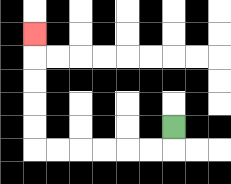{'start': '[7, 5]', 'end': '[1, 1]', 'path_directions': 'D,L,L,L,L,L,L,U,U,U,U,U', 'path_coordinates': '[[7, 5], [7, 6], [6, 6], [5, 6], [4, 6], [3, 6], [2, 6], [1, 6], [1, 5], [1, 4], [1, 3], [1, 2], [1, 1]]'}